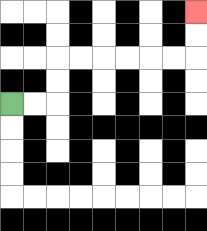{'start': '[0, 4]', 'end': '[8, 0]', 'path_directions': 'R,R,U,U,R,R,R,R,R,R,U,U', 'path_coordinates': '[[0, 4], [1, 4], [2, 4], [2, 3], [2, 2], [3, 2], [4, 2], [5, 2], [6, 2], [7, 2], [8, 2], [8, 1], [8, 0]]'}